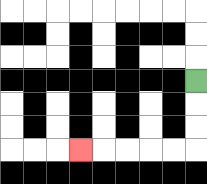{'start': '[8, 3]', 'end': '[3, 6]', 'path_directions': 'D,D,D,L,L,L,L,L', 'path_coordinates': '[[8, 3], [8, 4], [8, 5], [8, 6], [7, 6], [6, 6], [5, 6], [4, 6], [3, 6]]'}